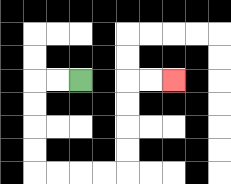{'start': '[3, 3]', 'end': '[7, 3]', 'path_directions': 'L,L,D,D,D,D,R,R,R,R,U,U,U,U,R,R', 'path_coordinates': '[[3, 3], [2, 3], [1, 3], [1, 4], [1, 5], [1, 6], [1, 7], [2, 7], [3, 7], [4, 7], [5, 7], [5, 6], [5, 5], [5, 4], [5, 3], [6, 3], [7, 3]]'}